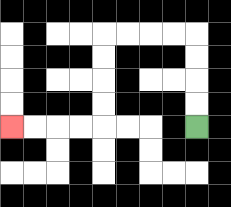{'start': '[8, 5]', 'end': '[0, 5]', 'path_directions': 'U,U,U,U,L,L,L,L,D,D,D,D,L,L,L,L', 'path_coordinates': '[[8, 5], [8, 4], [8, 3], [8, 2], [8, 1], [7, 1], [6, 1], [5, 1], [4, 1], [4, 2], [4, 3], [4, 4], [4, 5], [3, 5], [2, 5], [1, 5], [0, 5]]'}